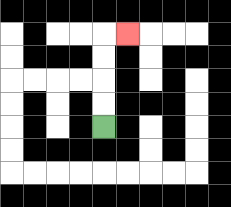{'start': '[4, 5]', 'end': '[5, 1]', 'path_directions': 'U,U,U,U,R', 'path_coordinates': '[[4, 5], [4, 4], [4, 3], [4, 2], [4, 1], [5, 1]]'}